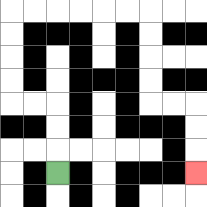{'start': '[2, 7]', 'end': '[8, 7]', 'path_directions': 'U,U,U,L,L,U,U,U,U,R,R,R,R,R,R,D,D,D,D,R,R,D,D,D', 'path_coordinates': '[[2, 7], [2, 6], [2, 5], [2, 4], [1, 4], [0, 4], [0, 3], [0, 2], [0, 1], [0, 0], [1, 0], [2, 0], [3, 0], [4, 0], [5, 0], [6, 0], [6, 1], [6, 2], [6, 3], [6, 4], [7, 4], [8, 4], [8, 5], [8, 6], [8, 7]]'}